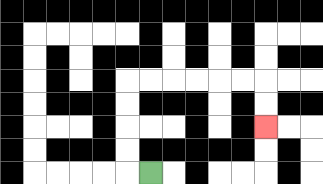{'start': '[6, 7]', 'end': '[11, 5]', 'path_directions': 'L,U,U,U,U,R,R,R,R,R,R,D,D', 'path_coordinates': '[[6, 7], [5, 7], [5, 6], [5, 5], [5, 4], [5, 3], [6, 3], [7, 3], [8, 3], [9, 3], [10, 3], [11, 3], [11, 4], [11, 5]]'}